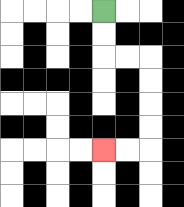{'start': '[4, 0]', 'end': '[4, 6]', 'path_directions': 'D,D,R,R,D,D,D,D,L,L', 'path_coordinates': '[[4, 0], [4, 1], [4, 2], [5, 2], [6, 2], [6, 3], [6, 4], [6, 5], [6, 6], [5, 6], [4, 6]]'}